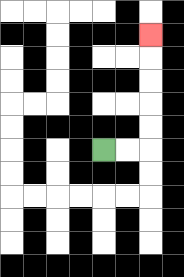{'start': '[4, 6]', 'end': '[6, 1]', 'path_directions': 'R,R,U,U,U,U,U', 'path_coordinates': '[[4, 6], [5, 6], [6, 6], [6, 5], [6, 4], [6, 3], [6, 2], [6, 1]]'}